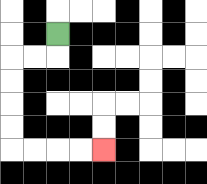{'start': '[2, 1]', 'end': '[4, 6]', 'path_directions': 'D,L,L,D,D,D,D,R,R,R,R', 'path_coordinates': '[[2, 1], [2, 2], [1, 2], [0, 2], [0, 3], [0, 4], [0, 5], [0, 6], [1, 6], [2, 6], [3, 6], [4, 6]]'}